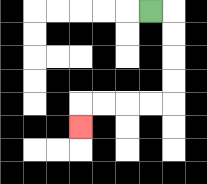{'start': '[6, 0]', 'end': '[3, 5]', 'path_directions': 'R,D,D,D,D,L,L,L,L,D', 'path_coordinates': '[[6, 0], [7, 0], [7, 1], [7, 2], [7, 3], [7, 4], [6, 4], [5, 4], [4, 4], [3, 4], [3, 5]]'}